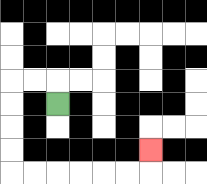{'start': '[2, 4]', 'end': '[6, 6]', 'path_directions': 'U,L,L,D,D,D,D,R,R,R,R,R,R,U', 'path_coordinates': '[[2, 4], [2, 3], [1, 3], [0, 3], [0, 4], [0, 5], [0, 6], [0, 7], [1, 7], [2, 7], [3, 7], [4, 7], [5, 7], [6, 7], [6, 6]]'}